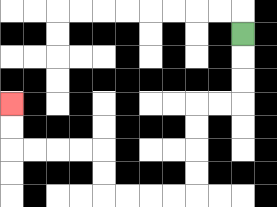{'start': '[10, 1]', 'end': '[0, 4]', 'path_directions': 'D,D,D,L,L,D,D,D,D,L,L,L,L,U,U,L,L,L,L,U,U', 'path_coordinates': '[[10, 1], [10, 2], [10, 3], [10, 4], [9, 4], [8, 4], [8, 5], [8, 6], [8, 7], [8, 8], [7, 8], [6, 8], [5, 8], [4, 8], [4, 7], [4, 6], [3, 6], [2, 6], [1, 6], [0, 6], [0, 5], [0, 4]]'}